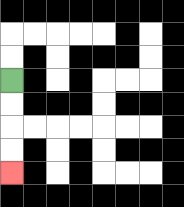{'start': '[0, 3]', 'end': '[0, 7]', 'path_directions': 'D,D,D,D', 'path_coordinates': '[[0, 3], [0, 4], [0, 5], [0, 6], [0, 7]]'}